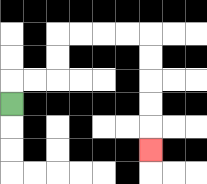{'start': '[0, 4]', 'end': '[6, 6]', 'path_directions': 'U,R,R,U,U,R,R,R,R,D,D,D,D,D', 'path_coordinates': '[[0, 4], [0, 3], [1, 3], [2, 3], [2, 2], [2, 1], [3, 1], [4, 1], [5, 1], [6, 1], [6, 2], [6, 3], [6, 4], [6, 5], [6, 6]]'}